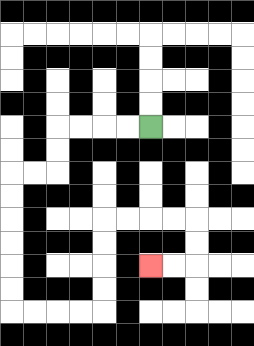{'start': '[6, 5]', 'end': '[6, 11]', 'path_directions': 'L,L,L,L,D,D,L,L,D,D,D,D,D,D,R,R,R,R,U,U,U,U,R,R,R,R,D,D,L,L', 'path_coordinates': '[[6, 5], [5, 5], [4, 5], [3, 5], [2, 5], [2, 6], [2, 7], [1, 7], [0, 7], [0, 8], [0, 9], [0, 10], [0, 11], [0, 12], [0, 13], [1, 13], [2, 13], [3, 13], [4, 13], [4, 12], [4, 11], [4, 10], [4, 9], [5, 9], [6, 9], [7, 9], [8, 9], [8, 10], [8, 11], [7, 11], [6, 11]]'}